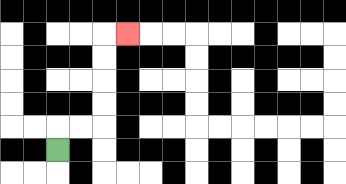{'start': '[2, 6]', 'end': '[5, 1]', 'path_directions': 'U,R,R,U,U,U,U,R', 'path_coordinates': '[[2, 6], [2, 5], [3, 5], [4, 5], [4, 4], [4, 3], [4, 2], [4, 1], [5, 1]]'}